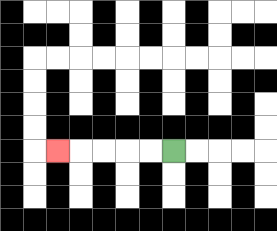{'start': '[7, 6]', 'end': '[2, 6]', 'path_directions': 'L,L,L,L,L', 'path_coordinates': '[[7, 6], [6, 6], [5, 6], [4, 6], [3, 6], [2, 6]]'}